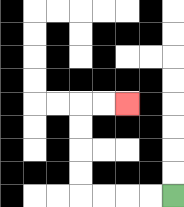{'start': '[7, 8]', 'end': '[5, 4]', 'path_directions': 'L,L,L,L,U,U,U,U,R,R', 'path_coordinates': '[[7, 8], [6, 8], [5, 8], [4, 8], [3, 8], [3, 7], [3, 6], [3, 5], [3, 4], [4, 4], [5, 4]]'}